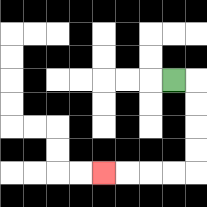{'start': '[7, 3]', 'end': '[4, 7]', 'path_directions': 'R,D,D,D,D,L,L,L,L', 'path_coordinates': '[[7, 3], [8, 3], [8, 4], [8, 5], [8, 6], [8, 7], [7, 7], [6, 7], [5, 7], [4, 7]]'}